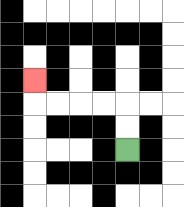{'start': '[5, 6]', 'end': '[1, 3]', 'path_directions': 'U,U,L,L,L,L,U', 'path_coordinates': '[[5, 6], [5, 5], [5, 4], [4, 4], [3, 4], [2, 4], [1, 4], [1, 3]]'}